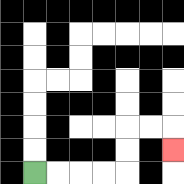{'start': '[1, 7]', 'end': '[7, 6]', 'path_directions': 'R,R,R,R,U,U,R,R,D', 'path_coordinates': '[[1, 7], [2, 7], [3, 7], [4, 7], [5, 7], [5, 6], [5, 5], [6, 5], [7, 5], [7, 6]]'}